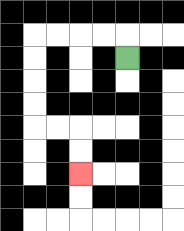{'start': '[5, 2]', 'end': '[3, 7]', 'path_directions': 'U,L,L,L,L,D,D,D,D,R,R,D,D', 'path_coordinates': '[[5, 2], [5, 1], [4, 1], [3, 1], [2, 1], [1, 1], [1, 2], [1, 3], [1, 4], [1, 5], [2, 5], [3, 5], [3, 6], [3, 7]]'}